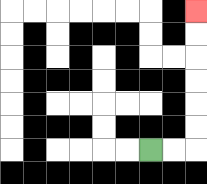{'start': '[6, 6]', 'end': '[8, 0]', 'path_directions': 'R,R,U,U,U,U,U,U', 'path_coordinates': '[[6, 6], [7, 6], [8, 6], [8, 5], [8, 4], [8, 3], [8, 2], [8, 1], [8, 0]]'}